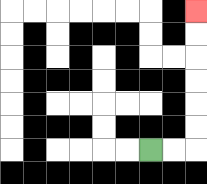{'start': '[6, 6]', 'end': '[8, 0]', 'path_directions': 'R,R,U,U,U,U,U,U', 'path_coordinates': '[[6, 6], [7, 6], [8, 6], [8, 5], [8, 4], [8, 3], [8, 2], [8, 1], [8, 0]]'}